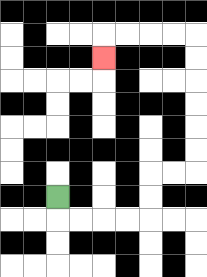{'start': '[2, 8]', 'end': '[4, 2]', 'path_directions': 'D,R,R,R,R,U,U,R,R,U,U,U,U,U,U,L,L,L,L,D', 'path_coordinates': '[[2, 8], [2, 9], [3, 9], [4, 9], [5, 9], [6, 9], [6, 8], [6, 7], [7, 7], [8, 7], [8, 6], [8, 5], [8, 4], [8, 3], [8, 2], [8, 1], [7, 1], [6, 1], [5, 1], [4, 1], [4, 2]]'}